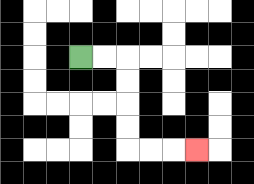{'start': '[3, 2]', 'end': '[8, 6]', 'path_directions': 'R,R,D,D,D,D,R,R,R', 'path_coordinates': '[[3, 2], [4, 2], [5, 2], [5, 3], [5, 4], [5, 5], [5, 6], [6, 6], [7, 6], [8, 6]]'}